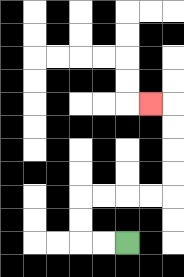{'start': '[5, 10]', 'end': '[6, 4]', 'path_directions': 'L,L,U,U,R,R,R,R,U,U,U,U,L', 'path_coordinates': '[[5, 10], [4, 10], [3, 10], [3, 9], [3, 8], [4, 8], [5, 8], [6, 8], [7, 8], [7, 7], [7, 6], [7, 5], [7, 4], [6, 4]]'}